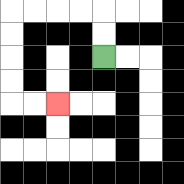{'start': '[4, 2]', 'end': '[2, 4]', 'path_directions': 'U,U,L,L,L,L,D,D,D,D,R,R', 'path_coordinates': '[[4, 2], [4, 1], [4, 0], [3, 0], [2, 0], [1, 0], [0, 0], [0, 1], [0, 2], [0, 3], [0, 4], [1, 4], [2, 4]]'}